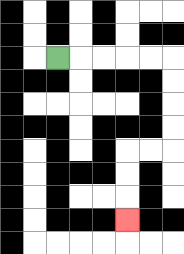{'start': '[2, 2]', 'end': '[5, 9]', 'path_directions': 'R,R,R,R,R,D,D,D,D,L,L,D,D,D', 'path_coordinates': '[[2, 2], [3, 2], [4, 2], [5, 2], [6, 2], [7, 2], [7, 3], [7, 4], [7, 5], [7, 6], [6, 6], [5, 6], [5, 7], [5, 8], [5, 9]]'}